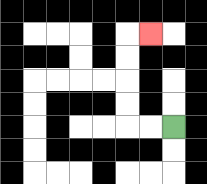{'start': '[7, 5]', 'end': '[6, 1]', 'path_directions': 'L,L,U,U,U,U,R', 'path_coordinates': '[[7, 5], [6, 5], [5, 5], [5, 4], [5, 3], [5, 2], [5, 1], [6, 1]]'}